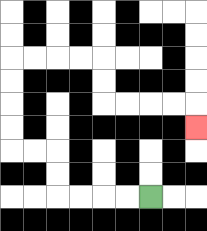{'start': '[6, 8]', 'end': '[8, 5]', 'path_directions': 'L,L,L,L,U,U,L,L,U,U,U,U,R,R,R,R,D,D,R,R,R,R,D', 'path_coordinates': '[[6, 8], [5, 8], [4, 8], [3, 8], [2, 8], [2, 7], [2, 6], [1, 6], [0, 6], [0, 5], [0, 4], [0, 3], [0, 2], [1, 2], [2, 2], [3, 2], [4, 2], [4, 3], [4, 4], [5, 4], [6, 4], [7, 4], [8, 4], [8, 5]]'}